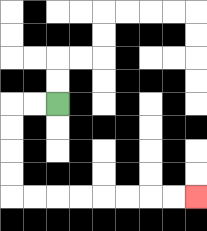{'start': '[2, 4]', 'end': '[8, 8]', 'path_directions': 'L,L,D,D,D,D,R,R,R,R,R,R,R,R', 'path_coordinates': '[[2, 4], [1, 4], [0, 4], [0, 5], [0, 6], [0, 7], [0, 8], [1, 8], [2, 8], [3, 8], [4, 8], [5, 8], [6, 8], [7, 8], [8, 8]]'}